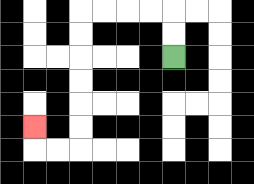{'start': '[7, 2]', 'end': '[1, 5]', 'path_directions': 'U,U,L,L,L,L,D,D,D,D,D,D,L,L,U', 'path_coordinates': '[[7, 2], [7, 1], [7, 0], [6, 0], [5, 0], [4, 0], [3, 0], [3, 1], [3, 2], [3, 3], [3, 4], [3, 5], [3, 6], [2, 6], [1, 6], [1, 5]]'}